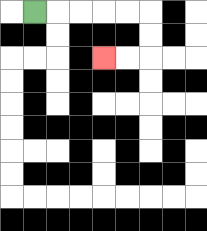{'start': '[1, 0]', 'end': '[4, 2]', 'path_directions': 'R,R,R,R,R,D,D,L,L', 'path_coordinates': '[[1, 0], [2, 0], [3, 0], [4, 0], [5, 0], [6, 0], [6, 1], [6, 2], [5, 2], [4, 2]]'}